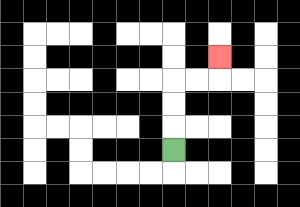{'start': '[7, 6]', 'end': '[9, 2]', 'path_directions': 'U,U,U,R,R,U', 'path_coordinates': '[[7, 6], [7, 5], [7, 4], [7, 3], [8, 3], [9, 3], [9, 2]]'}